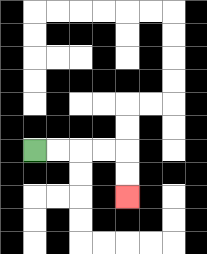{'start': '[1, 6]', 'end': '[5, 8]', 'path_directions': 'R,R,R,R,D,D', 'path_coordinates': '[[1, 6], [2, 6], [3, 6], [4, 6], [5, 6], [5, 7], [5, 8]]'}